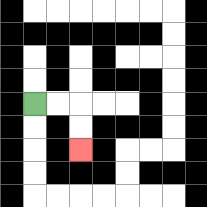{'start': '[1, 4]', 'end': '[3, 6]', 'path_directions': 'R,R,D,D', 'path_coordinates': '[[1, 4], [2, 4], [3, 4], [3, 5], [3, 6]]'}